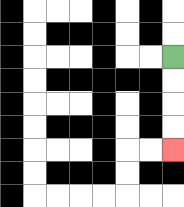{'start': '[7, 2]', 'end': '[7, 6]', 'path_directions': 'D,D,D,D', 'path_coordinates': '[[7, 2], [7, 3], [7, 4], [7, 5], [7, 6]]'}